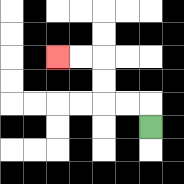{'start': '[6, 5]', 'end': '[2, 2]', 'path_directions': 'U,L,L,U,U,L,L', 'path_coordinates': '[[6, 5], [6, 4], [5, 4], [4, 4], [4, 3], [4, 2], [3, 2], [2, 2]]'}